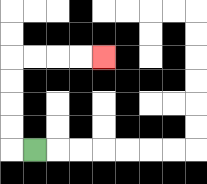{'start': '[1, 6]', 'end': '[4, 2]', 'path_directions': 'L,U,U,U,U,R,R,R,R', 'path_coordinates': '[[1, 6], [0, 6], [0, 5], [0, 4], [0, 3], [0, 2], [1, 2], [2, 2], [3, 2], [4, 2]]'}